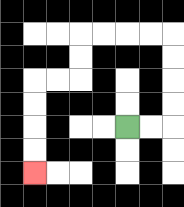{'start': '[5, 5]', 'end': '[1, 7]', 'path_directions': 'R,R,U,U,U,U,L,L,L,L,D,D,L,L,D,D,D,D', 'path_coordinates': '[[5, 5], [6, 5], [7, 5], [7, 4], [7, 3], [7, 2], [7, 1], [6, 1], [5, 1], [4, 1], [3, 1], [3, 2], [3, 3], [2, 3], [1, 3], [1, 4], [1, 5], [1, 6], [1, 7]]'}